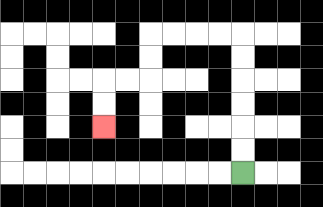{'start': '[10, 7]', 'end': '[4, 5]', 'path_directions': 'U,U,U,U,U,U,L,L,L,L,D,D,L,L,D,D', 'path_coordinates': '[[10, 7], [10, 6], [10, 5], [10, 4], [10, 3], [10, 2], [10, 1], [9, 1], [8, 1], [7, 1], [6, 1], [6, 2], [6, 3], [5, 3], [4, 3], [4, 4], [4, 5]]'}